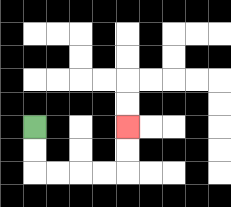{'start': '[1, 5]', 'end': '[5, 5]', 'path_directions': 'D,D,R,R,R,R,U,U', 'path_coordinates': '[[1, 5], [1, 6], [1, 7], [2, 7], [3, 7], [4, 7], [5, 7], [5, 6], [5, 5]]'}